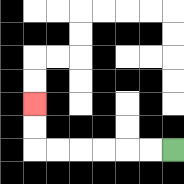{'start': '[7, 6]', 'end': '[1, 4]', 'path_directions': 'L,L,L,L,L,L,U,U', 'path_coordinates': '[[7, 6], [6, 6], [5, 6], [4, 6], [3, 6], [2, 6], [1, 6], [1, 5], [1, 4]]'}